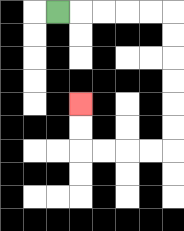{'start': '[2, 0]', 'end': '[3, 4]', 'path_directions': 'R,R,R,R,R,D,D,D,D,D,D,L,L,L,L,U,U', 'path_coordinates': '[[2, 0], [3, 0], [4, 0], [5, 0], [6, 0], [7, 0], [7, 1], [7, 2], [7, 3], [7, 4], [7, 5], [7, 6], [6, 6], [5, 6], [4, 6], [3, 6], [3, 5], [3, 4]]'}